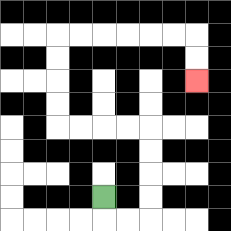{'start': '[4, 8]', 'end': '[8, 3]', 'path_directions': 'D,R,R,U,U,U,U,L,L,L,L,U,U,U,U,R,R,R,R,R,R,D,D', 'path_coordinates': '[[4, 8], [4, 9], [5, 9], [6, 9], [6, 8], [6, 7], [6, 6], [6, 5], [5, 5], [4, 5], [3, 5], [2, 5], [2, 4], [2, 3], [2, 2], [2, 1], [3, 1], [4, 1], [5, 1], [6, 1], [7, 1], [8, 1], [8, 2], [8, 3]]'}